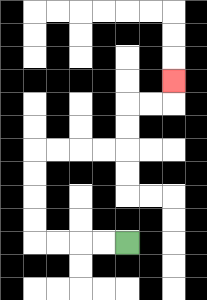{'start': '[5, 10]', 'end': '[7, 3]', 'path_directions': 'L,L,L,L,U,U,U,U,R,R,R,R,U,U,R,R,U', 'path_coordinates': '[[5, 10], [4, 10], [3, 10], [2, 10], [1, 10], [1, 9], [1, 8], [1, 7], [1, 6], [2, 6], [3, 6], [4, 6], [5, 6], [5, 5], [5, 4], [6, 4], [7, 4], [7, 3]]'}